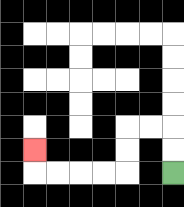{'start': '[7, 7]', 'end': '[1, 6]', 'path_directions': 'U,U,L,L,D,D,L,L,L,L,U', 'path_coordinates': '[[7, 7], [7, 6], [7, 5], [6, 5], [5, 5], [5, 6], [5, 7], [4, 7], [3, 7], [2, 7], [1, 7], [1, 6]]'}